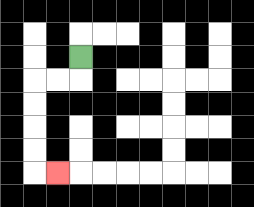{'start': '[3, 2]', 'end': '[2, 7]', 'path_directions': 'D,L,L,D,D,D,D,R', 'path_coordinates': '[[3, 2], [3, 3], [2, 3], [1, 3], [1, 4], [1, 5], [1, 6], [1, 7], [2, 7]]'}